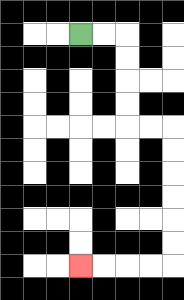{'start': '[3, 1]', 'end': '[3, 11]', 'path_directions': 'R,R,D,D,D,D,R,R,D,D,D,D,D,D,L,L,L,L', 'path_coordinates': '[[3, 1], [4, 1], [5, 1], [5, 2], [5, 3], [5, 4], [5, 5], [6, 5], [7, 5], [7, 6], [7, 7], [7, 8], [7, 9], [7, 10], [7, 11], [6, 11], [5, 11], [4, 11], [3, 11]]'}